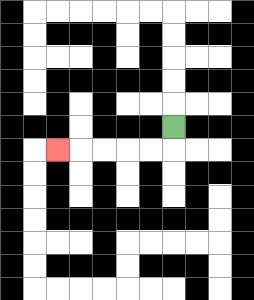{'start': '[7, 5]', 'end': '[2, 6]', 'path_directions': 'D,L,L,L,L,L', 'path_coordinates': '[[7, 5], [7, 6], [6, 6], [5, 6], [4, 6], [3, 6], [2, 6]]'}